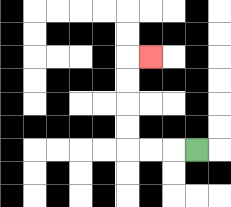{'start': '[8, 6]', 'end': '[6, 2]', 'path_directions': 'L,L,L,U,U,U,U,R', 'path_coordinates': '[[8, 6], [7, 6], [6, 6], [5, 6], [5, 5], [5, 4], [5, 3], [5, 2], [6, 2]]'}